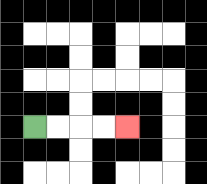{'start': '[1, 5]', 'end': '[5, 5]', 'path_directions': 'R,R,R,R', 'path_coordinates': '[[1, 5], [2, 5], [3, 5], [4, 5], [5, 5]]'}